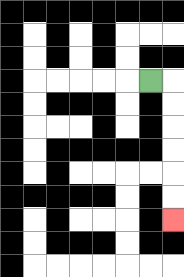{'start': '[6, 3]', 'end': '[7, 9]', 'path_directions': 'R,D,D,D,D,D,D', 'path_coordinates': '[[6, 3], [7, 3], [7, 4], [7, 5], [7, 6], [7, 7], [7, 8], [7, 9]]'}